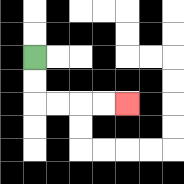{'start': '[1, 2]', 'end': '[5, 4]', 'path_directions': 'D,D,R,R,R,R', 'path_coordinates': '[[1, 2], [1, 3], [1, 4], [2, 4], [3, 4], [4, 4], [5, 4]]'}